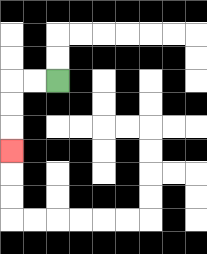{'start': '[2, 3]', 'end': '[0, 6]', 'path_directions': 'L,L,D,D,D', 'path_coordinates': '[[2, 3], [1, 3], [0, 3], [0, 4], [0, 5], [0, 6]]'}